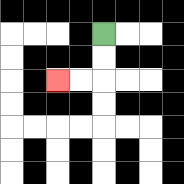{'start': '[4, 1]', 'end': '[2, 3]', 'path_directions': 'D,D,L,L', 'path_coordinates': '[[4, 1], [4, 2], [4, 3], [3, 3], [2, 3]]'}